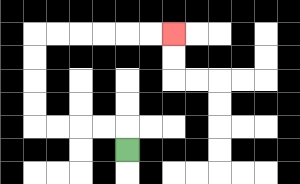{'start': '[5, 6]', 'end': '[7, 1]', 'path_directions': 'U,L,L,L,L,U,U,U,U,R,R,R,R,R,R', 'path_coordinates': '[[5, 6], [5, 5], [4, 5], [3, 5], [2, 5], [1, 5], [1, 4], [1, 3], [1, 2], [1, 1], [2, 1], [3, 1], [4, 1], [5, 1], [6, 1], [7, 1]]'}